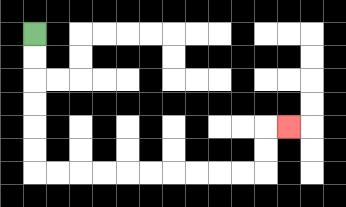{'start': '[1, 1]', 'end': '[12, 5]', 'path_directions': 'D,D,D,D,D,D,R,R,R,R,R,R,R,R,R,R,U,U,R', 'path_coordinates': '[[1, 1], [1, 2], [1, 3], [1, 4], [1, 5], [1, 6], [1, 7], [2, 7], [3, 7], [4, 7], [5, 7], [6, 7], [7, 7], [8, 7], [9, 7], [10, 7], [11, 7], [11, 6], [11, 5], [12, 5]]'}